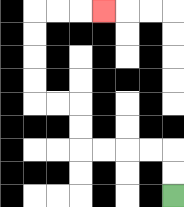{'start': '[7, 8]', 'end': '[4, 0]', 'path_directions': 'U,U,L,L,L,L,U,U,L,L,U,U,U,U,R,R,R', 'path_coordinates': '[[7, 8], [7, 7], [7, 6], [6, 6], [5, 6], [4, 6], [3, 6], [3, 5], [3, 4], [2, 4], [1, 4], [1, 3], [1, 2], [1, 1], [1, 0], [2, 0], [3, 0], [4, 0]]'}